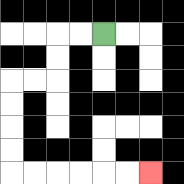{'start': '[4, 1]', 'end': '[6, 7]', 'path_directions': 'L,L,D,D,L,L,D,D,D,D,R,R,R,R,R,R', 'path_coordinates': '[[4, 1], [3, 1], [2, 1], [2, 2], [2, 3], [1, 3], [0, 3], [0, 4], [0, 5], [0, 6], [0, 7], [1, 7], [2, 7], [3, 7], [4, 7], [5, 7], [6, 7]]'}